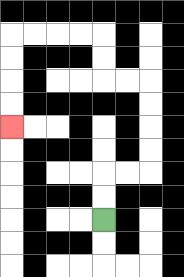{'start': '[4, 9]', 'end': '[0, 5]', 'path_directions': 'U,U,R,R,U,U,U,U,L,L,U,U,L,L,L,L,D,D,D,D', 'path_coordinates': '[[4, 9], [4, 8], [4, 7], [5, 7], [6, 7], [6, 6], [6, 5], [6, 4], [6, 3], [5, 3], [4, 3], [4, 2], [4, 1], [3, 1], [2, 1], [1, 1], [0, 1], [0, 2], [0, 3], [0, 4], [0, 5]]'}